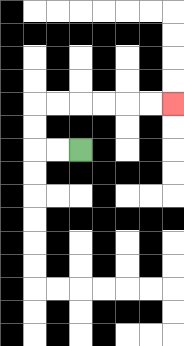{'start': '[3, 6]', 'end': '[7, 4]', 'path_directions': 'L,L,U,U,R,R,R,R,R,R', 'path_coordinates': '[[3, 6], [2, 6], [1, 6], [1, 5], [1, 4], [2, 4], [3, 4], [4, 4], [5, 4], [6, 4], [7, 4]]'}